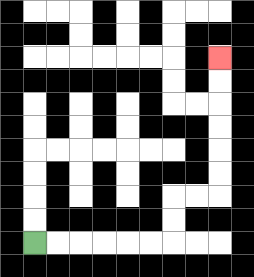{'start': '[1, 10]', 'end': '[9, 2]', 'path_directions': 'R,R,R,R,R,R,U,U,R,R,U,U,U,U,U,U', 'path_coordinates': '[[1, 10], [2, 10], [3, 10], [4, 10], [5, 10], [6, 10], [7, 10], [7, 9], [7, 8], [8, 8], [9, 8], [9, 7], [9, 6], [9, 5], [9, 4], [9, 3], [9, 2]]'}